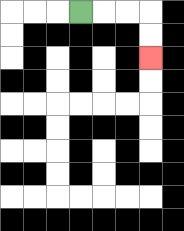{'start': '[3, 0]', 'end': '[6, 2]', 'path_directions': 'R,R,R,D,D', 'path_coordinates': '[[3, 0], [4, 0], [5, 0], [6, 0], [6, 1], [6, 2]]'}